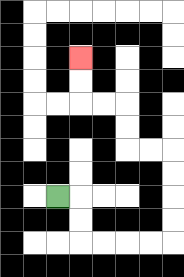{'start': '[2, 8]', 'end': '[3, 2]', 'path_directions': 'R,D,D,R,R,R,R,U,U,U,U,L,L,U,U,L,L,U,U', 'path_coordinates': '[[2, 8], [3, 8], [3, 9], [3, 10], [4, 10], [5, 10], [6, 10], [7, 10], [7, 9], [7, 8], [7, 7], [7, 6], [6, 6], [5, 6], [5, 5], [5, 4], [4, 4], [3, 4], [3, 3], [3, 2]]'}